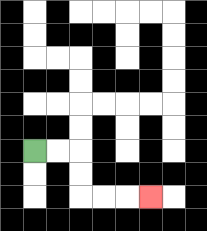{'start': '[1, 6]', 'end': '[6, 8]', 'path_directions': 'R,R,D,D,R,R,R', 'path_coordinates': '[[1, 6], [2, 6], [3, 6], [3, 7], [3, 8], [4, 8], [5, 8], [6, 8]]'}